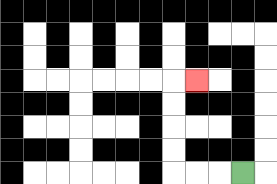{'start': '[10, 7]', 'end': '[8, 3]', 'path_directions': 'L,L,L,U,U,U,U,R', 'path_coordinates': '[[10, 7], [9, 7], [8, 7], [7, 7], [7, 6], [7, 5], [7, 4], [7, 3], [8, 3]]'}